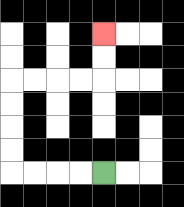{'start': '[4, 7]', 'end': '[4, 1]', 'path_directions': 'L,L,L,L,U,U,U,U,R,R,R,R,U,U', 'path_coordinates': '[[4, 7], [3, 7], [2, 7], [1, 7], [0, 7], [0, 6], [0, 5], [0, 4], [0, 3], [1, 3], [2, 3], [3, 3], [4, 3], [4, 2], [4, 1]]'}